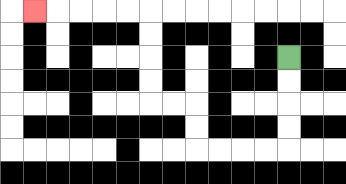{'start': '[12, 2]', 'end': '[1, 0]', 'path_directions': 'D,D,D,D,L,L,L,L,U,U,L,L,U,U,U,U,L,L,L,L,L', 'path_coordinates': '[[12, 2], [12, 3], [12, 4], [12, 5], [12, 6], [11, 6], [10, 6], [9, 6], [8, 6], [8, 5], [8, 4], [7, 4], [6, 4], [6, 3], [6, 2], [6, 1], [6, 0], [5, 0], [4, 0], [3, 0], [2, 0], [1, 0]]'}